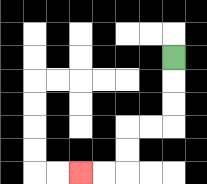{'start': '[7, 2]', 'end': '[3, 7]', 'path_directions': 'D,D,D,L,L,D,D,L,L', 'path_coordinates': '[[7, 2], [7, 3], [7, 4], [7, 5], [6, 5], [5, 5], [5, 6], [5, 7], [4, 7], [3, 7]]'}